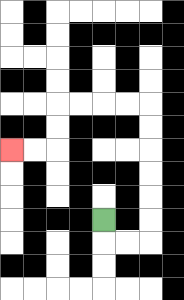{'start': '[4, 9]', 'end': '[0, 6]', 'path_directions': 'D,R,R,U,U,U,U,U,U,L,L,L,L,D,D,L,L', 'path_coordinates': '[[4, 9], [4, 10], [5, 10], [6, 10], [6, 9], [6, 8], [6, 7], [6, 6], [6, 5], [6, 4], [5, 4], [4, 4], [3, 4], [2, 4], [2, 5], [2, 6], [1, 6], [0, 6]]'}